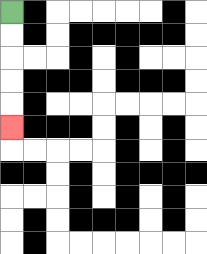{'start': '[0, 0]', 'end': '[0, 5]', 'path_directions': 'D,D,D,D,D', 'path_coordinates': '[[0, 0], [0, 1], [0, 2], [0, 3], [0, 4], [0, 5]]'}